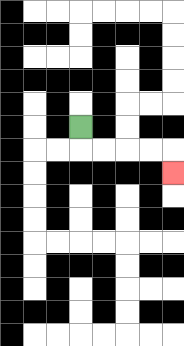{'start': '[3, 5]', 'end': '[7, 7]', 'path_directions': 'D,R,R,R,R,D', 'path_coordinates': '[[3, 5], [3, 6], [4, 6], [5, 6], [6, 6], [7, 6], [7, 7]]'}